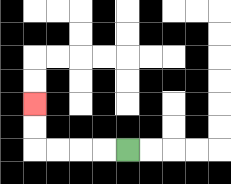{'start': '[5, 6]', 'end': '[1, 4]', 'path_directions': 'L,L,L,L,U,U', 'path_coordinates': '[[5, 6], [4, 6], [3, 6], [2, 6], [1, 6], [1, 5], [1, 4]]'}